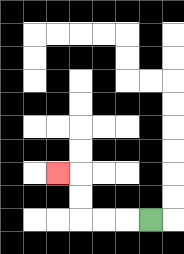{'start': '[6, 9]', 'end': '[2, 7]', 'path_directions': 'L,L,L,U,U,L', 'path_coordinates': '[[6, 9], [5, 9], [4, 9], [3, 9], [3, 8], [3, 7], [2, 7]]'}